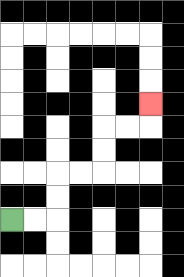{'start': '[0, 9]', 'end': '[6, 4]', 'path_directions': 'R,R,U,U,R,R,U,U,R,R,U', 'path_coordinates': '[[0, 9], [1, 9], [2, 9], [2, 8], [2, 7], [3, 7], [4, 7], [4, 6], [4, 5], [5, 5], [6, 5], [6, 4]]'}